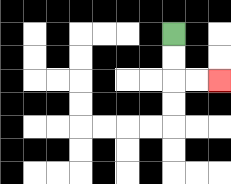{'start': '[7, 1]', 'end': '[9, 3]', 'path_directions': 'D,D,R,R', 'path_coordinates': '[[7, 1], [7, 2], [7, 3], [8, 3], [9, 3]]'}